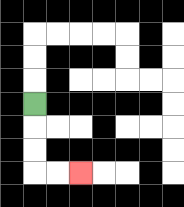{'start': '[1, 4]', 'end': '[3, 7]', 'path_directions': 'D,D,D,R,R', 'path_coordinates': '[[1, 4], [1, 5], [1, 6], [1, 7], [2, 7], [3, 7]]'}